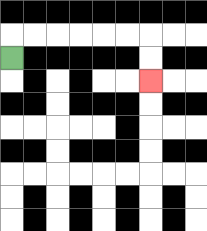{'start': '[0, 2]', 'end': '[6, 3]', 'path_directions': 'U,R,R,R,R,R,R,D,D', 'path_coordinates': '[[0, 2], [0, 1], [1, 1], [2, 1], [3, 1], [4, 1], [5, 1], [6, 1], [6, 2], [6, 3]]'}